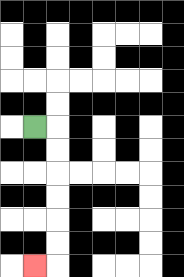{'start': '[1, 5]', 'end': '[1, 11]', 'path_directions': 'R,D,D,D,D,D,D,L', 'path_coordinates': '[[1, 5], [2, 5], [2, 6], [2, 7], [2, 8], [2, 9], [2, 10], [2, 11], [1, 11]]'}